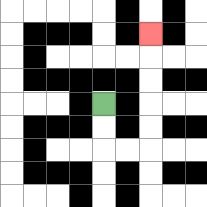{'start': '[4, 4]', 'end': '[6, 1]', 'path_directions': 'D,D,R,R,U,U,U,U,U', 'path_coordinates': '[[4, 4], [4, 5], [4, 6], [5, 6], [6, 6], [6, 5], [6, 4], [6, 3], [6, 2], [6, 1]]'}